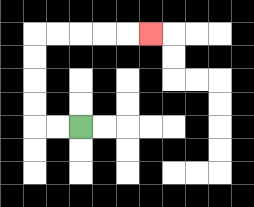{'start': '[3, 5]', 'end': '[6, 1]', 'path_directions': 'L,L,U,U,U,U,R,R,R,R,R', 'path_coordinates': '[[3, 5], [2, 5], [1, 5], [1, 4], [1, 3], [1, 2], [1, 1], [2, 1], [3, 1], [4, 1], [5, 1], [6, 1]]'}